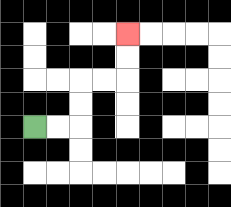{'start': '[1, 5]', 'end': '[5, 1]', 'path_directions': 'R,R,U,U,R,R,U,U', 'path_coordinates': '[[1, 5], [2, 5], [3, 5], [3, 4], [3, 3], [4, 3], [5, 3], [5, 2], [5, 1]]'}